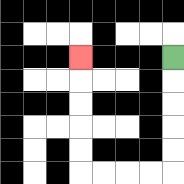{'start': '[7, 2]', 'end': '[3, 2]', 'path_directions': 'D,D,D,D,D,L,L,L,L,U,U,U,U,U', 'path_coordinates': '[[7, 2], [7, 3], [7, 4], [7, 5], [7, 6], [7, 7], [6, 7], [5, 7], [4, 7], [3, 7], [3, 6], [3, 5], [3, 4], [3, 3], [3, 2]]'}